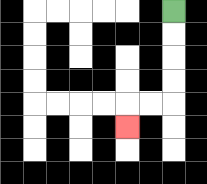{'start': '[7, 0]', 'end': '[5, 5]', 'path_directions': 'D,D,D,D,L,L,D', 'path_coordinates': '[[7, 0], [7, 1], [7, 2], [7, 3], [7, 4], [6, 4], [5, 4], [5, 5]]'}